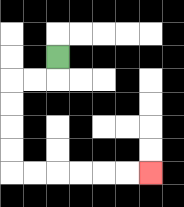{'start': '[2, 2]', 'end': '[6, 7]', 'path_directions': 'D,L,L,D,D,D,D,R,R,R,R,R,R', 'path_coordinates': '[[2, 2], [2, 3], [1, 3], [0, 3], [0, 4], [0, 5], [0, 6], [0, 7], [1, 7], [2, 7], [3, 7], [4, 7], [5, 7], [6, 7]]'}